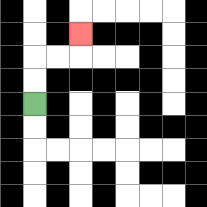{'start': '[1, 4]', 'end': '[3, 1]', 'path_directions': 'U,U,R,R,U', 'path_coordinates': '[[1, 4], [1, 3], [1, 2], [2, 2], [3, 2], [3, 1]]'}